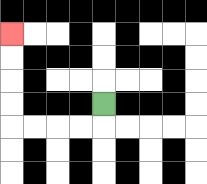{'start': '[4, 4]', 'end': '[0, 1]', 'path_directions': 'D,L,L,L,L,U,U,U,U', 'path_coordinates': '[[4, 4], [4, 5], [3, 5], [2, 5], [1, 5], [0, 5], [0, 4], [0, 3], [0, 2], [0, 1]]'}